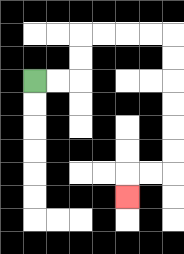{'start': '[1, 3]', 'end': '[5, 8]', 'path_directions': 'R,R,U,U,R,R,R,R,D,D,D,D,D,D,L,L,D', 'path_coordinates': '[[1, 3], [2, 3], [3, 3], [3, 2], [3, 1], [4, 1], [5, 1], [6, 1], [7, 1], [7, 2], [7, 3], [7, 4], [7, 5], [7, 6], [7, 7], [6, 7], [5, 7], [5, 8]]'}